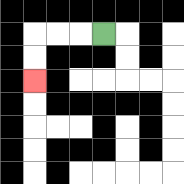{'start': '[4, 1]', 'end': '[1, 3]', 'path_directions': 'L,L,L,D,D', 'path_coordinates': '[[4, 1], [3, 1], [2, 1], [1, 1], [1, 2], [1, 3]]'}